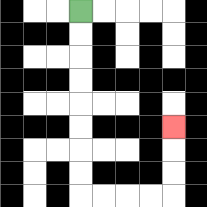{'start': '[3, 0]', 'end': '[7, 5]', 'path_directions': 'D,D,D,D,D,D,D,D,R,R,R,R,U,U,U', 'path_coordinates': '[[3, 0], [3, 1], [3, 2], [3, 3], [3, 4], [3, 5], [3, 6], [3, 7], [3, 8], [4, 8], [5, 8], [6, 8], [7, 8], [7, 7], [7, 6], [7, 5]]'}